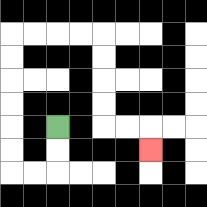{'start': '[2, 5]', 'end': '[6, 6]', 'path_directions': 'D,D,L,L,U,U,U,U,U,U,R,R,R,R,D,D,D,D,R,R,D', 'path_coordinates': '[[2, 5], [2, 6], [2, 7], [1, 7], [0, 7], [0, 6], [0, 5], [0, 4], [0, 3], [0, 2], [0, 1], [1, 1], [2, 1], [3, 1], [4, 1], [4, 2], [4, 3], [4, 4], [4, 5], [5, 5], [6, 5], [6, 6]]'}